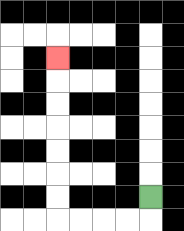{'start': '[6, 8]', 'end': '[2, 2]', 'path_directions': 'D,L,L,L,L,U,U,U,U,U,U,U', 'path_coordinates': '[[6, 8], [6, 9], [5, 9], [4, 9], [3, 9], [2, 9], [2, 8], [2, 7], [2, 6], [2, 5], [2, 4], [2, 3], [2, 2]]'}